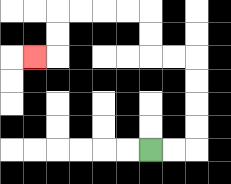{'start': '[6, 6]', 'end': '[1, 2]', 'path_directions': 'R,R,U,U,U,U,L,L,U,U,L,L,L,L,D,D,L', 'path_coordinates': '[[6, 6], [7, 6], [8, 6], [8, 5], [8, 4], [8, 3], [8, 2], [7, 2], [6, 2], [6, 1], [6, 0], [5, 0], [4, 0], [3, 0], [2, 0], [2, 1], [2, 2], [1, 2]]'}